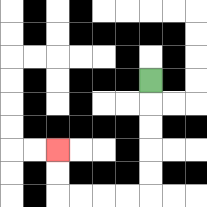{'start': '[6, 3]', 'end': '[2, 6]', 'path_directions': 'D,D,D,D,D,L,L,L,L,U,U', 'path_coordinates': '[[6, 3], [6, 4], [6, 5], [6, 6], [6, 7], [6, 8], [5, 8], [4, 8], [3, 8], [2, 8], [2, 7], [2, 6]]'}